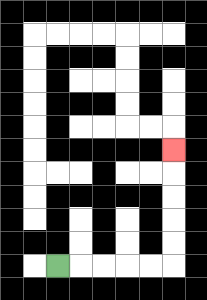{'start': '[2, 11]', 'end': '[7, 6]', 'path_directions': 'R,R,R,R,R,U,U,U,U,U', 'path_coordinates': '[[2, 11], [3, 11], [4, 11], [5, 11], [6, 11], [7, 11], [7, 10], [7, 9], [7, 8], [7, 7], [7, 6]]'}